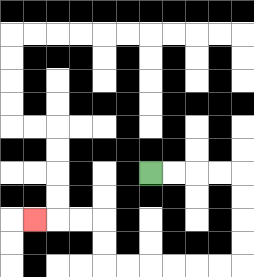{'start': '[6, 7]', 'end': '[1, 9]', 'path_directions': 'R,R,R,R,D,D,D,D,L,L,L,L,L,L,U,U,L,L,L', 'path_coordinates': '[[6, 7], [7, 7], [8, 7], [9, 7], [10, 7], [10, 8], [10, 9], [10, 10], [10, 11], [9, 11], [8, 11], [7, 11], [6, 11], [5, 11], [4, 11], [4, 10], [4, 9], [3, 9], [2, 9], [1, 9]]'}